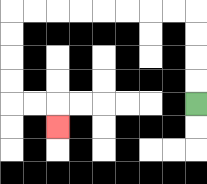{'start': '[8, 4]', 'end': '[2, 5]', 'path_directions': 'U,U,U,U,L,L,L,L,L,L,L,L,D,D,D,D,R,R,D', 'path_coordinates': '[[8, 4], [8, 3], [8, 2], [8, 1], [8, 0], [7, 0], [6, 0], [5, 0], [4, 0], [3, 0], [2, 0], [1, 0], [0, 0], [0, 1], [0, 2], [0, 3], [0, 4], [1, 4], [2, 4], [2, 5]]'}